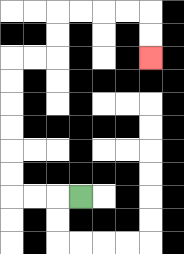{'start': '[3, 8]', 'end': '[6, 2]', 'path_directions': 'L,L,L,U,U,U,U,U,U,R,R,U,U,R,R,R,R,D,D', 'path_coordinates': '[[3, 8], [2, 8], [1, 8], [0, 8], [0, 7], [0, 6], [0, 5], [0, 4], [0, 3], [0, 2], [1, 2], [2, 2], [2, 1], [2, 0], [3, 0], [4, 0], [5, 0], [6, 0], [6, 1], [6, 2]]'}